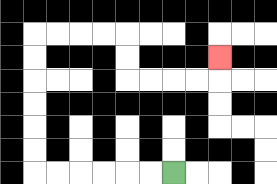{'start': '[7, 7]', 'end': '[9, 2]', 'path_directions': 'L,L,L,L,L,L,U,U,U,U,U,U,R,R,R,R,D,D,R,R,R,R,U', 'path_coordinates': '[[7, 7], [6, 7], [5, 7], [4, 7], [3, 7], [2, 7], [1, 7], [1, 6], [1, 5], [1, 4], [1, 3], [1, 2], [1, 1], [2, 1], [3, 1], [4, 1], [5, 1], [5, 2], [5, 3], [6, 3], [7, 3], [8, 3], [9, 3], [9, 2]]'}